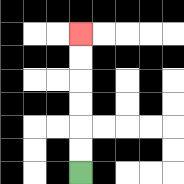{'start': '[3, 7]', 'end': '[3, 1]', 'path_directions': 'U,U,U,U,U,U', 'path_coordinates': '[[3, 7], [3, 6], [3, 5], [3, 4], [3, 3], [3, 2], [3, 1]]'}